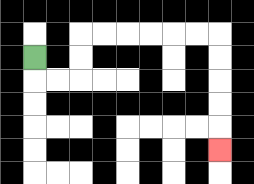{'start': '[1, 2]', 'end': '[9, 6]', 'path_directions': 'D,R,R,U,U,R,R,R,R,R,R,D,D,D,D,D', 'path_coordinates': '[[1, 2], [1, 3], [2, 3], [3, 3], [3, 2], [3, 1], [4, 1], [5, 1], [6, 1], [7, 1], [8, 1], [9, 1], [9, 2], [9, 3], [9, 4], [9, 5], [9, 6]]'}